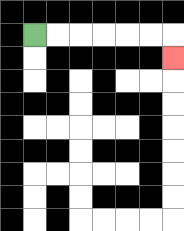{'start': '[1, 1]', 'end': '[7, 2]', 'path_directions': 'R,R,R,R,R,R,D', 'path_coordinates': '[[1, 1], [2, 1], [3, 1], [4, 1], [5, 1], [6, 1], [7, 1], [7, 2]]'}